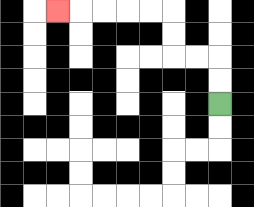{'start': '[9, 4]', 'end': '[2, 0]', 'path_directions': 'U,U,L,L,U,U,L,L,L,L,L', 'path_coordinates': '[[9, 4], [9, 3], [9, 2], [8, 2], [7, 2], [7, 1], [7, 0], [6, 0], [5, 0], [4, 0], [3, 0], [2, 0]]'}